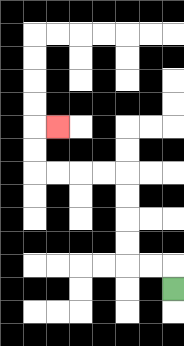{'start': '[7, 12]', 'end': '[2, 5]', 'path_directions': 'U,L,L,U,U,U,U,L,L,L,L,U,U,R', 'path_coordinates': '[[7, 12], [7, 11], [6, 11], [5, 11], [5, 10], [5, 9], [5, 8], [5, 7], [4, 7], [3, 7], [2, 7], [1, 7], [1, 6], [1, 5], [2, 5]]'}